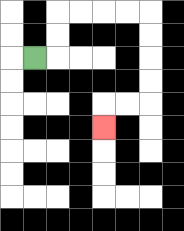{'start': '[1, 2]', 'end': '[4, 5]', 'path_directions': 'R,U,U,R,R,R,R,D,D,D,D,L,L,D', 'path_coordinates': '[[1, 2], [2, 2], [2, 1], [2, 0], [3, 0], [4, 0], [5, 0], [6, 0], [6, 1], [6, 2], [6, 3], [6, 4], [5, 4], [4, 4], [4, 5]]'}